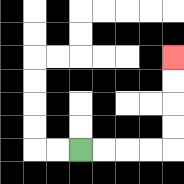{'start': '[3, 6]', 'end': '[7, 2]', 'path_directions': 'R,R,R,R,U,U,U,U', 'path_coordinates': '[[3, 6], [4, 6], [5, 6], [6, 6], [7, 6], [7, 5], [7, 4], [7, 3], [7, 2]]'}